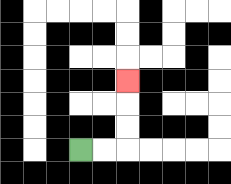{'start': '[3, 6]', 'end': '[5, 3]', 'path_directions': 'R,R,U,U,U', 'path_coordinates': '[[3, 6], [4, 6], [5, 6], [5, 5], [5, 4], [5, 3]]'}